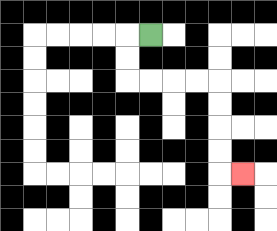{'start': '[6, 1]', 'end': '[10, 7]', 'path_directions': 'L,D,D,R,R,R,R,D,D,D,D,R', 'path_coordinates': '[[6, 1], [5, 1], [5, 2], [5, 3], [6, 3], [7, 3], [8, 3], [9, 3], [9, 4], [9, 5], [9, 6], [9, 7], [10, 7]]'}